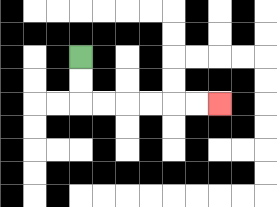{'start': '[3, 2]', 'end': '[9, 4]', 'path_directions': 'D,D,R,R,R,R,R,R', 'path_coordinates': '[[3, 2], [3, 3], [3, 4], [4, 4], [5, 4], [6, 4], [7, 4], [8, 4], [9, 4]]'}